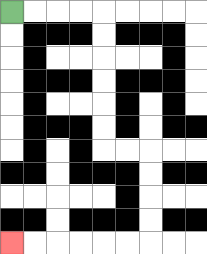{'start': '[0, 0]', 'end': '[0, 10]', 'path_directions': 'R,R,R,R,D,D,D,D,D,D,R,R,D,D,D,D,L,L,L,L,L,L', 'path_coordinates': '[[0, 0], [1, 0], [2, 0], [3, 0], [4, 0], [4, 1], [4, 2], [4, 3], [4, 4], [4, 5], [4, 6], [5, 6], [6, 6], [6, 7], [6, 8], [6, 9], [6, 10], [5, 10], [4, 10], [3, 10], [2, 10], [1, 10], [0, 10]]'}